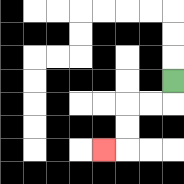{'start': '[7, 3]', 'end': '[4, 6]', 'path_directions': 'D,L,L,D,D,L', 'path_coordinates': '[[7, 3], [7, 4], [6, 4], [5, 4], [5, 5], [5, 6], [4, 6]]'}